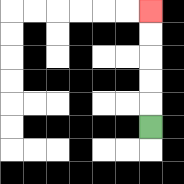{'start': '[6, 5]', 'end': '[6, 0]', 'path_directions': 'U,U,U,U,U', 'path_coordinates': '[[6, 5], [6, 4], [6, 3], [6, 2], [6, 1], [6, 0]]'}